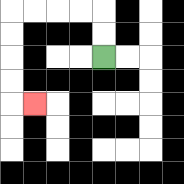{'start': '[4, 2]', 'end': '[1, 4]', 'path_directions': 'U,U,L,L,L,L,D,D,D,D,R', 'path_coordinates': '[[4, 2], [4, 1], [4, 0], [3, 0], [2, 0], [1, 0], [0, 0], [0, 1], [0, 2], [0, 3], [0, 4], [1, 4]]'}